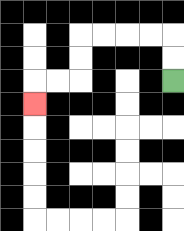{'start': '[7, 3]', 'end': '[1, 4]', 'path_directions': 'U,U,L,L,L,L,D,D,L,L,D', 'path_coordinates': '[[7, 3], [7, 2], [7, 1], [6, 1], [5, 1], [4, 1], [3, 1], [3, 2], [3, 3], [2, 3], [1, 3], [1, 4]]'}